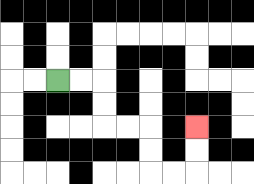{'start': '[2, 3]', 'end': '[8, 5]', 'path_directions': 'R,R,D,D,R,R,D,D,R,R,U,U', 'path_coordinates': '[[2, 3], [3, 3], [4, 3], [4, 4], [4, 5], [5, 5], [6, 5], [6, 6], [6, 7], [7, 7], [8, 7], [8, 6], [8, 5]]'}